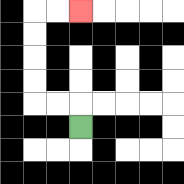{'start': '[3, 5]', 'end': '[3, 0]', 'path_directions': 'U,L,L,U,U,U,U,R,R', 'path_coordinates': '[[3, 5], [3, 4], [2, 4], [1, 4], [1, 3], [1, 2], [1, 1], [1, 0], [2, 0], [3, 0]]'}